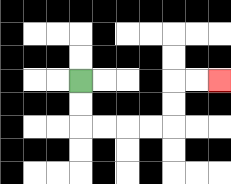{'start': '[3, 3]', 'end': '[9, 3]', 'path_directions': 'D,D,R,R,R,R,U,U,R,R', 'path_coordinates': '[[3, 3], [3, 4], [3, 5], [4, 5], [5, 5], [6, 5], [7, 5], [7, 4], [7, 3], [8, 3], [9, 3]]'}